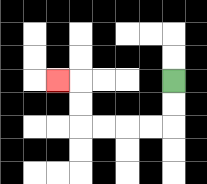{'start': '[7, 3]', 'end': '[2, 3]', 'path_directions': 'D,D,L,L,L,L,U,U,L', 'path_coordinates': '[[7, 3], [7, 4], [7, 5], [6, 5], [5, 5], [4, 5], [3, 5], [3, 4], [3, 3], [2, 3]]'}